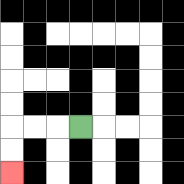{'start': '[3, 5]', 'end': '[0, 7]', 'path_directions': 'L,L,L,D,D', 'path_coordinates': '[[3, 5], [2, 5], [1, 5], [0, 5], [0, 6], [0, 7]]'}